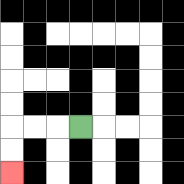{'start': '[3, 5]', 'end': '[0, 7]', 'path_directions': 'L,L,L,D,D', 'path_coordinates': '[[3, 5], [2, 5], [1, 5], [0, 5], [0, 6], [0, 7]]'}